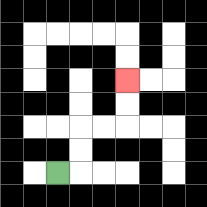{'start': '[2, 7]', 'end': '[5, 3]', 'path_directions': 'R,U,U,R,R,U,U', 'path_coordinates': '[[2, 7], [3, 7], [3, 6], [3, 5], [4, 5], [5, 5], [5, 4], [5, 3]]'}